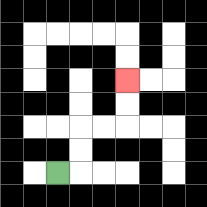{'start': '[2, 7]', 'end': '[5, 3]', 'path_directions': 'R,U,U,R,R,U,U', 'path_coordinates': '[[2, 7], [3, 7], [3, 6], [3, 5], [4, 5], [5, 5], [5, 4], [5, 3]]'}